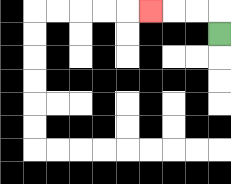{'start': '[9, 1]', 'end': '[6, 0]', 'path_directions': 'U,L,L,L', 'path_coordinates': '[[9, 1], [9, 0], [8, 0], [7, 0], [6, 0]]'}